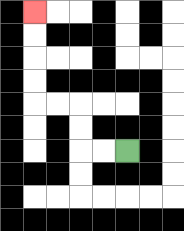{'start': '[5, 6]', 'end': '[1, 0]', 'path_directions': 'L,L,U,U,L,L,U,U,U,U', 'path_coordinates': '[[5, 6], [4, 6], [3, 6], [3, 5], [3, 4], [2, 4], [1, 4], [1, 3], [1, 2], [1, 1], [1, 0]]'}